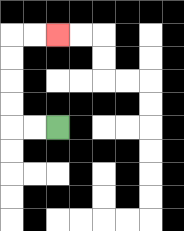{'start': '[2, 5]', 'end': '[2, 1]', 'path_directions': 'L,L,U,U,U,U,R,R', 'path_coordinates': '[[2, 5], [1, 5], [0, 5], [0, 4], [0, 3], [0, 2], [0, 1], [1, 1], [2, 1]]'}